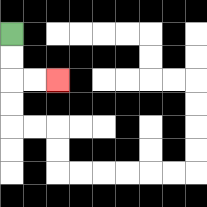{'start': '[0, 1]', 'end': '[2, 3]', 'path_directions': 'D,D,R,R', 'path_coordinates': '[[0, 1], [0, 2], [0, 3], [1, 3], [2, 3]]'}